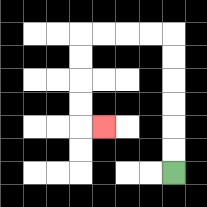{'start': '[7, 7]', 'end': '[4, 5]', 'path_directions': 'U,U,U,U,U,U,L,L,L,L,D,D,D,D,R', 'path_coordinates': '[[7, 7], [7, 6], [7, 5], [7, 4], [7, 3], [7, 2], [7, 1], [6, 1], [5, 1], [4, 1], [3, 1], [3, 2], [3, 3], [3, 4], [3, 5], [4, 5]]'}